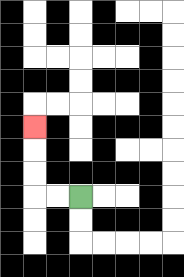{'start': '[3, 8]', 'end': '[1, 5]', 'path_directions': 'L,L,U,U,U', 'path_coordinates': '[[3, 8], [2, 8], [1, 8], [1, 7], [1, 6], [1, 5]]'}